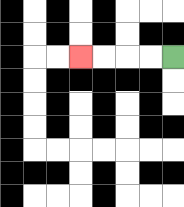{'start': '[7, 2]', 'end': '[3, 2]', 'path_directions': 'L,L,L,L', 'path_coordinates': '[[7, 2], [6, 2], [5, 2], [4, 2], [3, 2]]'}